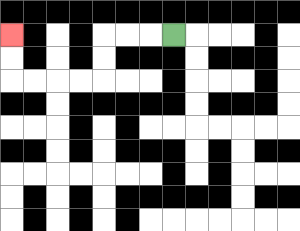{'start': '[7, 1]', 'end': '[0, 1]', 'path_directions': 'L,L,L,D,D,L,L,L,L,U,U', 'path_coordinates': '[[7, 1], [6, 1], [5, 1], [4, 1], [4, 2], [4, 3], [3, 3], [2, 3], [1, 3], [0, 3], [0, 2], [0, 1]]'}